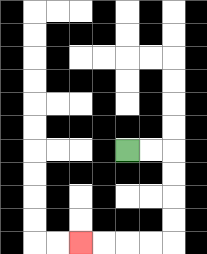{'start': '[5, 6]', 'end': '[3, 10]', 'path_directions': 'R,R,D,D,D,D,L,L,L,L', 'path_coordinates': '[[5, 6], [6, 6], [7, 6], [7, 7], [7, 8], [7, 9], [7, 10], [6, 10], [5, 10], [4, 10], [3, 10]]'}